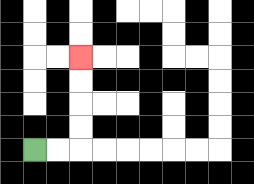{'start': '[1, 6]', 'end': '[3, 2]', 'path_directions': 'R,R,U,U,U,U', 'path_coordinates': '[[1, 6], [2, 6], [3, 6], [3, 5], [3, 4], [3, 3], [3, 2]]'}